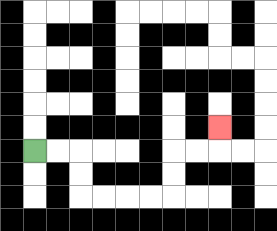{'start': '[1, 6]', 'end': '[9, 5]', 'path_directions': 'R,R,D,D,R,R,R,R,U,U,R,R,U', 'path_coordinates': '[[1, 6], [2, 6], [3, 6], [3, 7], [3, 8], [4, 8], [5, 8], [6, 8], [7, 8], [7, 7], [7, 6], [8, 6], [9, 6], [9, 5]]'}